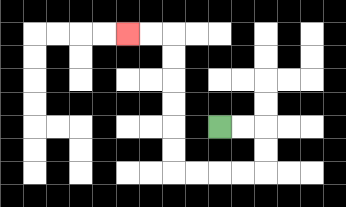{'start': '[9, 5]', 'end': '[5, 1]', 'path_directions': 'R,R,D,D,L,L,L,L,U,U,U,U,U,U,L,L', 'path_coordinates': '[[9, 5], [10, 5], [11, 5], [11, 6], [11, 7], [10, 7], [9, 7], [8, 7], [7, 7], [7, 6], [7, 5], [7, 4], [7, 3], [7, 2], [7, 1], [6, 1], [5, 1]]'}